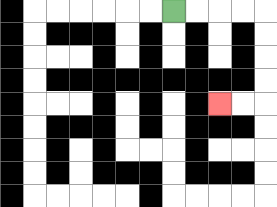{'start': '[7, 0]', 'end': '[9, 4]', 'path_directions': 'R,R,R,R,D,D,D,D,L,L', 'path_coordinates': '[[7, 0], [8, 0], [9, 0], [10, 0], [11, 0], [11, 1], [11, 2], [11, 3], [11, 4], [10, 4], [9, 4]]'}